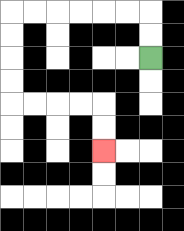{'start': '[6, 2]', 'end': '[4, 6]', 'path_directions': 'U,U,L,L,L,L,L,L,D,D,D,D,R,R,R,R,D,D', 'path_coordinates': '[[6, 2], [6, 1], [6, 0], [5, 0], [4, 0], [3, 0], [2, 0], [1, 0], [0, 0], [0, 1], [0, 2], [0, 3], [0, 4], [1, 4], [2, 4], [3, 4], [4, 4], [4, 5], [4, 6]]'}